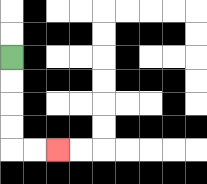{'start': '[0, 2]', 'end': '[2, 6]', 'path_directions': 'D,D,D,D,R,R', 'path_coordinates': '[[0, 2], [0, 3], [0, 4], [0, 5], [0, 6], [1, 6], [2, 6]]'}